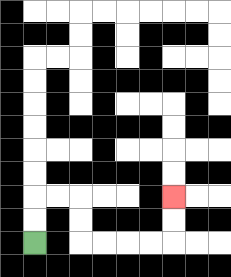{'start': '[1, 10]', 'end': '[7, 8]', 'path_directions': 'U,U,R,R,D,D,R,R,R,R,U,U', 'path_coordinates': '[[1, 10], [1, 9], [1, 8], [2, 8], [3, 8], [3, 9], [3, 10], [4, 10], [5, 10], [6, 10], [7, 10], [7, 9], [7, 8]]'}